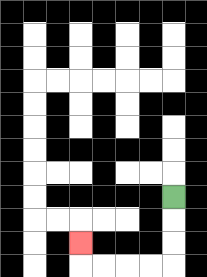{'start': '[7, 8]', 'end': '[3, 10]', 'path_directions': 'D,D,D,L,L,L,L,U', 'path_coordinates': '[[7, 8], [7, 9], [7, 10], [7, 11], [6, 11], [5, 11], [4, 11], [3, 11], [3, 10]]'}